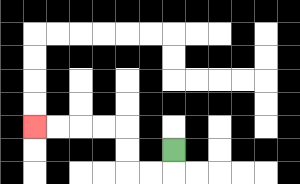{'start': '[7, 6]', 'end': '[1, 5]', 'path_directions': 'D,L,L,U,U,L,L,L,L', 'path_coordinates': '[[7, 6], [7, 7], [6, 7], [5, 7], [5, 6], [5, 5], [4, 5], [3, 5], [2, 5], [1, 5]]'}